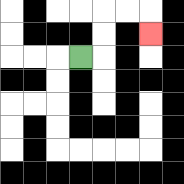{'start': '[3, 2]', 'end': '[6, 1]', 'path_directions': 'R,U,U,R,R,D', 'path_coordinates': '[[3, 2], [4, 2], [4, 1], [4, 0], [5, 0], [6, 0], [6, 1]]'}